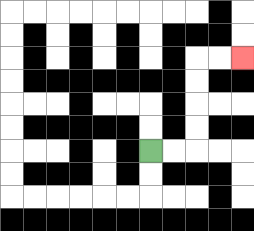{'start': '[6, 6]', 'end': '[10, 2]', 'path_directions': 'R,R,U,U,U,U,R,R', 'path_coordinates': '[[6, 6], [7, 6], [8, 6], [8, 5], [8, 4], [8, 3], [8, 2], [9, 2], [10, 2]]'}